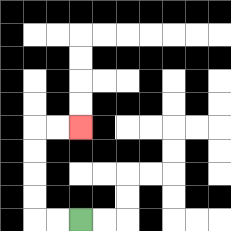{'start': '[3, 9]', 'end': '[3, 5]', 'path_directions': 'L,L,U,U,U,U,R,R', 'path_coordinates': '[[3, 9], [2, 9], [1, 9], [1, 8], [1, 7], [1, 6], [1, 5], [2, 5], [3, 5]]'}